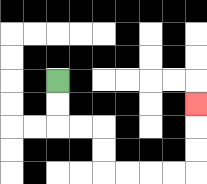{'start': '[2, 3]', 'end': '[8, 4]', 'path_directions': 'D,D,R,R,D,D,R,R,R,R,U,U,U', 'path_coordinates': '[[2, 3], [2, 4], [2, 5], [3, 5], [4, 5], [4, 6], [4, 7], [5, 7], [6, 7], [7, 7], [8, 7], [8, 6], [8, 5], [8, 4]]'}